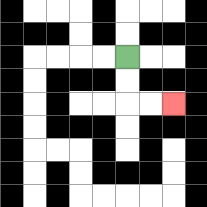{'start': '[5, 2]', 'end': '[7, 4]', 'path_directions': 'D,D,R,R', 'path_coordinates': '[[5, 2], [5, 3], [5, 4], [6, 4], [7, 4]]'}